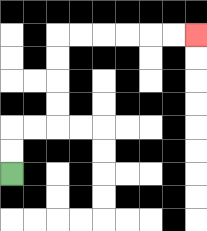{'start': '[0, 7]', 'end': '[8, 1]', 'path_directions': 'U,U,R,R,U,U,U,U,R,R,R,R,R,R', 'path_coordinates': '[[0, 7], [0, 6], [0, 5], [1, 5], [2, 5], [2, 4], [2, 3], [2, 2], [2, 1], [3, 1], [4, 1], [5, 1], [6, 1], [7, 1], [8, 1]]'}